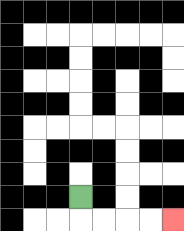{'start': '[3, 8]', 'end': '[7, 9]', 'path_directions': 'D,R,R,R,R', 'path_coordinates': '[[3, 8], [3, 9], [4, 9], [5, 9], [6, 9], [7, 9]]'}